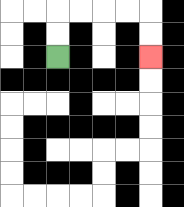{'start': '[2, 2]', 'end': '[6, 2]', 'path_directions': 'U,U,R,R,R,R,D,D', 'path_coordinates': '[[2, 2], [2, 1], [2, 0], [3, 0], [4, 0], [5, 0], [6, 0], [6, 1], [6, 2]]'}